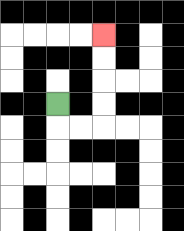{'start': '[2, 4]', 'end': '[4, 1]', 'path_directions': 'D,R,R,U,U,U,U', 'path_coordinates': '[[2, 4], [2, 5], [3, 5], [4, 5], [4, 4], [4, 3], [4, 2], [4, 1]]'}